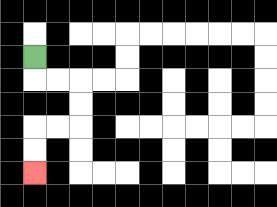{'start': '[1, 2]', 'end': '[1, 7]', 'path_directions': 'D,R,R,D,D,L,L,D,D', 'path_coordinates': '[[1, 2], [1, 3], [2, 3], [3, 3], [3, 4], [3, 5], [2, 5], [1, 5], [1, 6], [1, 7]]'}